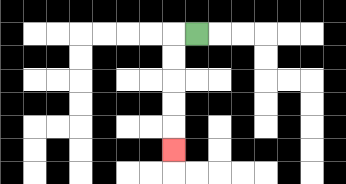{'start': '[8, 1]', 'end': '[7, 6]', 'path_directions': 'L,D,D,D,D,D', 'path_coordinates': '[[8, 1], [7, 1], [7, 2], [7, 3], [7, 4], [7, 5], [7, 6]]'}